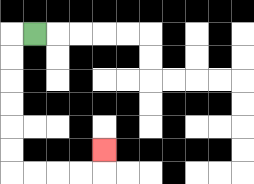{'start': '[1, 1]', 'end': '[4, 6]', 'path_directions': 'L,D,D,D,D,D,D,R,R,R,R,U', 'path_coordinates': '[[1, 1], [0, 1], [0, 2], [0, 3], [0, 4], [0, 5], [0, 6], [0, 7], [1, 7], [2, 7], [3, 7], [4, 7], [4, 6]]'}